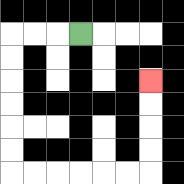{'start': '[3, 1]', 'end': '[6, 3]', 'path_directions': 'L,L,L,D,D,D,D,D,D,R,R,R,R,R,R,U,U,U,U', 'path_coordinates': '[[3, 1], [2, 1], [1, 1], [0, 1], [0, 2], [0, 3], [0, 4], [0, 5], [0, 6], [0, 7], [1, 7], [2, 7], [3, 7], [4, 7], [5, 7], [6, 7], [6, 6], [6, 5], [6, 4], [6, 3]]'}